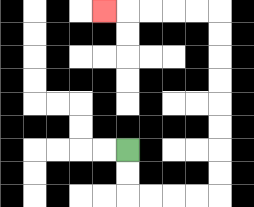{'start': '[5, 6]', 'end': '[4, 0]', 'path_directions': 'D,D,R,R,R,R,U,U,U,U,U,U,U,U,L,L,L,L,L', 'path_coordinates': '[[5, 6], [5, 7], [5, 8], [6, 8], [7, 8], [8, 8], [9, 8], [9, 7], [9, 6], [9, 5], [9, 4], [9, 3], [9, 2], [9, 1], [9, 0], [8, 0], [7, 0], [6, 0], [5, 0], [4, 0]]'}